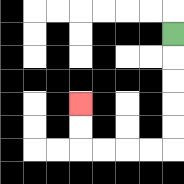{'start': '[7, 1]', 'end': '[3, 4]', 'path_directions': 'D,D,D,D,D,L,L,L,L,U,U', 'path_coordinates': '[[7, 1], [7, 2], [7, 3], [7, 4], [7, 5], [7, 6], [6, 6], [5, 6], [4, 6], [3, 6], [3, 5], [3, 4]]'}